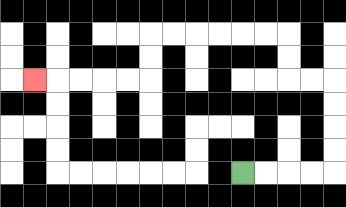{'start': '[10, 7]', 'end': '[1, 3]', 'path_directions': 'R,R,R,R,U,U,U,U,L,L,U,U,L,L,L,L,L,L,D,D,L,L,L,L,L', 'path_coordinates': '[[10, 7], [11, 7], [12, 7], [13, 7], [14, 7], [14, 6], [14, 5], [14, 4], [14, 3], [13, 3], [12, 3], [12, 2], [12, 1], [11, 1], [10, 1], [9, 1], [8, 1], [7, 1], [6, 1], [6, 2], [6, 3], [5, 3], [4, 3], [3, 3], [2, 3], [1, 3]]'}